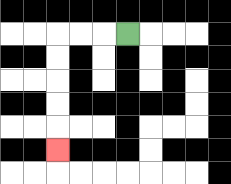{'start': '[5, 1]', 'end': '[2, 6]', 'path_directions': 'L,L,L,D,D,D,D,D', 'path_coordinates': '[[5, 1], [4, 1], [3, 1], [2, 1], [2, 2], [2, 3], [2, 4], [2, 5], [2, 6]]'}